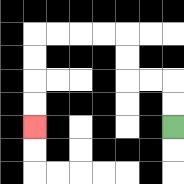{'start': '[7, 5]', 'end': '[1, 5]', 'path_directions': 'U,U,L,L,U,U,L,L,L,L,D,D,D,D', 'path_coordinates': '[[7, 5], [7, 4], [7, 3], [6, 3], [5, 3], [5, 2], [5, 1], [4, 1], [3, 1], [2, 1], [1, 1], [1, 2], [1, 3], [1, 4], [1, 5]]'}